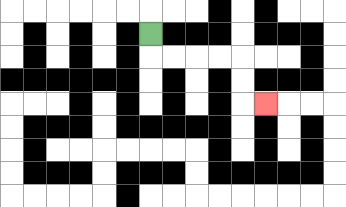{'start': '[6, 1]', 'end': '[11, 4]', 'path_directions': 'D,R,R,R,R,D,D,R', 'path_coordinates': '[[6, 1], [6, 2], [7, 2], [8, 2], [9, 2], [10, 2], [10, 3], [10, 4], [11, 4]]'}